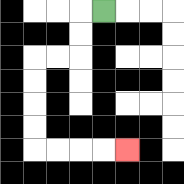{'start': '[4, 0]', 'end': '[5, 6]', 'path_directions': 'L,D,D,L,L,D,D,D,D,R,R,R,R', 'path_coordinates': '[[4, 0], [3, 0], [3, 1], [3, 2], [2, 2], [1, 2], [1, 3], [1, 4], [1, 5], [1, 6], [2, 6], [3, 6], [4, 6], [5, 6]]'}